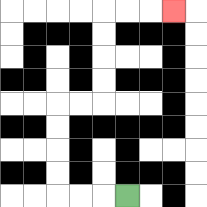{'start': '[5, 8]', 'end': '[7, 0]', 'path_directions': 'L,L,L,U,U,U,U,R,R,U,U,U,U,R,R,R', 'path_coordinates': '[[5, 8], [4, 8], [3, 8], [2, 8], [2, 7], [2, 6], [2, 5], [2, 4], [3, 4], [4, 4], [4, 3], [4, 2], [4, 1], [4, 0], [5, 0], [6, 0], [7, 0]]'}